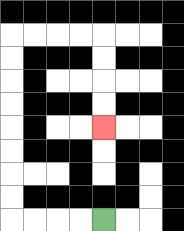{'start': '[4, 9]', 'end': '[4, 5]', 'path_directions': 'L,L,L,L,U,U,U,U,U,U,U,U,R,R,R,R,D,D,D,D', 'path_coordinates': '[[4, 9], [3, 9], [2, 9], [1, 9], [0, 9], [0, 8], [0, 7], [0, 6], [0, 5], [0, 4], [0, 3], [0, 2], [0, 1], [1, 1], [2, 1], [3, 1], [4, 1], [4, 2], [4, 3], [4, 4], [4, 5]]'}